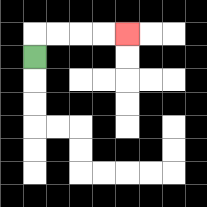{'start': '[1, 2]', 'end': '[5, 1]', 'path_directions': 'U,R,R,R,R', 'path_coordinates': '[[1, 2], [1, 1], [2, 1], [3, 1], [4, 1], [5, 1]]'}